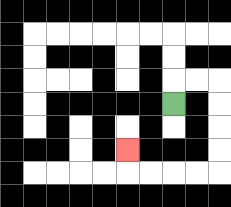{'start': '[7, 4]', 'end': '[5, 6]', 'path_directions': 'U,R,R,D,D,D,D,L,L,L,L,U', 'path_coordinates': '[[7, 4], [7, 3], [8, 3], [9, 3], [9, 4], [9, 5], [9, 6], [9, 7], [8, 7], [7, 7], [6, 7], [5, 7], [5, 6]]'}